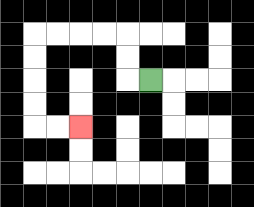{'start': '[6, 3]', 'end': '[3, 5]', 'path_directions': 'L,U,U,L,L,L,L,D,D,D,D,R,R', 'path_coordinates': '[[6, 3], [5, 3], [5, 2], [5, 1], [4, 1], [3, 1], [2, 1], [1, 1], [1, 2], [1, 3], [1, 4], [1, 5], [2, 5], [3, 5]]'}